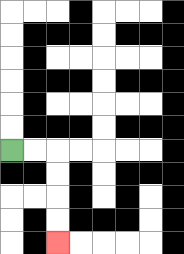{'start': '[0, 6]', 'end': '[2, 10]', 'path_directions': 'R,R,D,D,D,D', 'path_coordinates': '[[0, 6], [1, 6], [2, 6], [2, 7], [2, 8], [2, 9], [2, 10]]'}